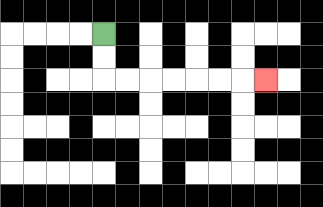{'start': '[4, 1]', 'end': '[11, 3]', 'path_directions': 'D,D,R,R,R,R,R,R,R', 'path_coordinates': '[[4, 1], [4, 2], [4, 3], [5, 3], [6, 3], [7, 3], [8, 3], [9, 3], [10, 3], [11, 3]]'}